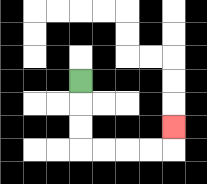{'start': '[3, 3]', 'end': '[7, 5]', 'path_directions': 'D,D,D,R,R,R,R,U', 'path_coordinates': '[[3, 3], [3, 4], [3, 5], [3, 6], [4, 6], [5, 6], [6, 6], [7, 6], [7, 5]]'}